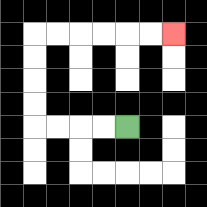{'start': '[5, 5]', 'end': '[7, 1]', 'path_directions': 'L,L,L,L,U,U,U,U,R,R,R,R,R,R', 'path_coordinates': '[[5, 5], [4, 5], [3, 5], [2, 5], [1, 5], [1, 4], [1, 3], [1, 2], [1, 1], [2, 1], [3, 1], [4, 1], [5, 1], [6, 1], [7, 1]]'}